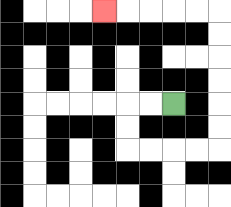{'start': '[7, 4]', 'end': '[4, 0]', 'path_directions': 'L,L,D,D,R,R,R,R,U,U,U,U,U,U,L,L,L,L,L', 'path_coordinates': '[[7, 4], [6, 4], [5, 4], [5, 5], [5, 6], [6, 6], [7, 6], [8, 6], [9, 6], [9, 5], [9, 4], [9, 3], [9, 2], [9, 1], [9, 0], [8, 0], [7, 0], [6, 0], [5, 0], [4, 0]]'}